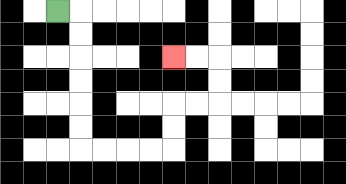{'start': '[2, 0]', 'end': '[7, 2]', 'path_directions': 'R,D,D,D,D,D,D,R,R,R,R,U,U,R,R,U,U,L,L', 'path_coordinates': '[[2, 0], [3, 0], [3, 1], [3, 2], [3, 3], [3, 4], [3, 5], [3, 6], [4, 6], [5, 6], [6, 6], [7, 6], [7, 5], [7, 4], [8, 4], [9, 4], [9, 3], [9, 2], [8, 2], [7, 2]]'}